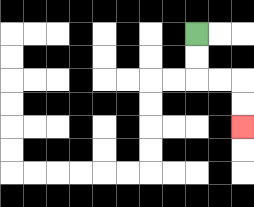{'start': '[8, 1]', 'end': '[10, 5]', 'path_directions': 'D,D,R,R,D,D', 'path_coordinates': '[[8, 1], [8, 2], [8, 3], [9, 3], [10, 3], [10, 4], [10, 5]]'}